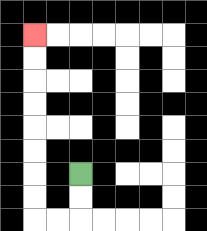{'start': '[3, 7]', 'end': '[1, 1]', 'path_directions': 'D,D,L,L,U,U,U,U,U,U,U,U', 'path_coordinates': '[[3, 7], [3, 8], [3, 9], [2, 9], [1, 9], [1, 8], [1, 7], [1, 6], [1, 5], [1, 4], [1, 3], [1, 2], [1, 1]]'}